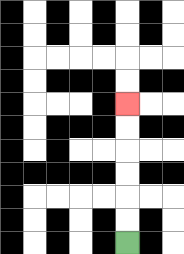{'start': '[5, 10]', 'end': '[5, 4]', 'path_directions': 'U,U,U,U,U,U', 'path_coordinates': '[[5, 10], [5, 9], [5, 8], [5, 7], [5, 6], [5, 5], [5, 4]]'}